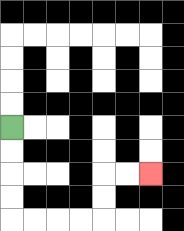{'start': '[0, 5]', 'end': '[6, 7]', 'path_directions': 'D,D,D,D,R,R,R,R,U,U,R,R', 'path_coordinates': '[[0, 5], [0, 6], [0, 7], [0, 8], [0, 9], [1, 9], [2, 9], [3, 9], [4, 9], [4, 8], [4, 7], [5, 7], [6, 7]]'}